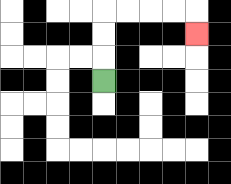{'start': '[4, 3]', 'end': '[8, 1]', 'path_directions': 'U,U,U,R,R,R,R,D', 'path_coordinates': '[[4, 3], [4, 2], [4, 1], [4, 0], [5, 0], [6, 0], [7, 0], [8, 0], [8, 1]]'}